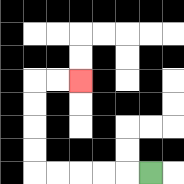{'start': '[6, 7]', 'end': '[3, 3]', 'path_directions': 'L,L,L,L,L,U,U,U,U,R,R', 'path_coordinates': '[[6, 7], [5, 7], [4, 7], [3, 7], [2, 7], [1, 7], [1, 6], [1, 5], [1, 4], [1, 3], [2, 3], [3, 3]]'}